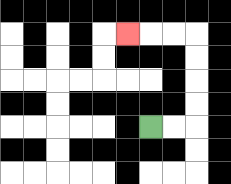{'start': '[6, 5]', 'end': '[5, 1]', 'path_directions': 'R,R,U,U,U,U,L,L,L', 'path_coordinates': '[[6, 5], [7, 5], [8, 5], [8, 4], [8, 3], [8, 2], [8, 1], [7, 1], [6, 1], [5, 1]]'}